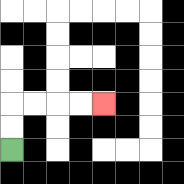{'start': '[0, 6]', 'end': '[4, 4]', 'path_directions': 'U,U,R,R,R,R', 'path_coordinates': '[[0, 6], [0, 5], [0, 4], [1, 4], [2, 4], [3, 4], [4, 4]]'}